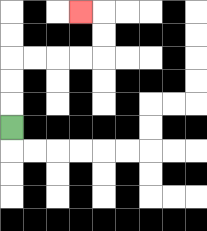{'start': '[0, 5]', 'end': '[3, 0]', 'path_directions': 'U,U,U,R,R,R,R,U,U,L', 'path_coordinates': '[[0, 5], [0, 4], [0, 3], [0, 2], [1, 2], [2, 2], [3, 2], [4, 2], [4, 1], [4, 0], [3, 0]]'}